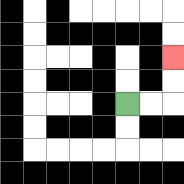{'start': '[5, 4]', 'end': '[7, 2]', 'path_directions': 'R,R,U,U', 'path_coordinates': '[[5, 4], [6, 4], [7, 4], [7, 3], [7, 2]]'}